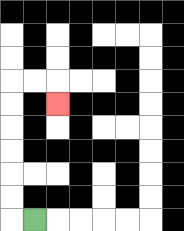{'start': '[1, 9]', 'end': '[2, 4]', 'path_directions': 'L,U,U,U,U,U,U,R,R,D', 'path_coordinates': '[[1, 9], [0, 9], [0, 8], [0, 7], [0, 6], [0, 5], [0, 4], [0, 3], [1, 3], [2, 3], [2, 4]]'}